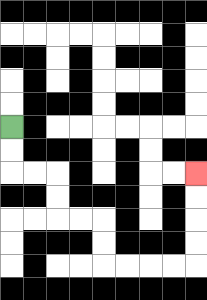{'start': '[0, 5]', 'end': '[8, 7]', 'path_directions': 'D,D,R,R,D,D,R,R,D,D,R,R,R,R,U,U,U,U', 'path_coordinates': '[[0, 5], [0, 6], [0, 7], [1, 7], [2, 7], [2, 8], [2, 9], [3, 9], [4, 9], [4, 10], [4, 11], [5, 11], [6, 11], [7, 11], [8, 11], [8, 10], [8, 9], [8, 8], [8, 7]]'}